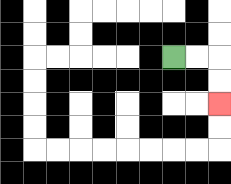{'start': '[7, 2]', 'end': '[9, 4]', 'path_directions': 'R,R,D,D', 'path_coordinates': '[[7, 2], [8, 2], [9, 2], [9, 3], [9, 4]]'}